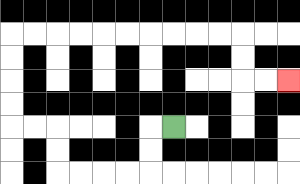{'start': '[7, 5]', 'end': '[12, 3]', 'path_directions': 'L,D,D,L,L,L,L,U,U,L,L,U,U,U,U,R,R,R,R,R,R,R,R,R,R,D,D,R,R', 'path_coordinates': '[[7, 5], [6, 5], [6, 6], [6, 7], [5, 7], [4, 7], [3, 7], [2, 7], [2, 6], [2, 5], [1, 5], [0, 5], [0, 4], [0, 3], [0, 2], [0, 1], [1, 1], [2, 1], [3, 1], [4, 1], [5, 1], [6, 1], [7, 1], [8, 1], [9, 1], [10, 1], [10, 2], [10, 3], [11, 3], [12, 3]]'}